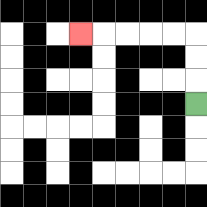{'start': '[8, 4]', 'end': '[3, 1]', 'path_directions': 'U,U,U,L,L,L,L,L', 'path_coordinates': '[[8, 4], [8, 3], [8, 2], [8, 1], [7, 1], [6, 1], [5, 1], [4, 1], [3, 1]]'}